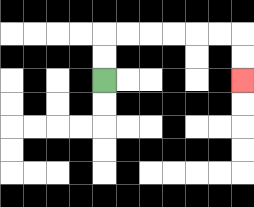{'start': '[4, 3]', 'end': '[10, 3]', 'path_directions': 'U,U,R,R,R,R,R,R,D,D', 'path_coordinates': '[[4, 3], [4, 2], [4, 1], [5, 1], [6, 1], [7, 1], [8, 1], [9, 1], [10, 1], [10, 2], [10, 3]]'}